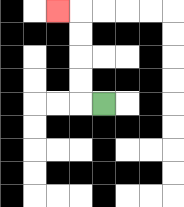{'start': '[4, 4]', 'end': '[2, 0]', 'path_directions': 'L,U,U,U,U,L', 'path_coordinates': '[[4, 4], [3, 4], [3, 3], [3, 2], [3, 1], [3, 0], [2, 0]]'}